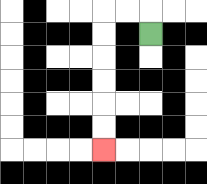{'start': '[6, 1]', 'end': '[4, 6]', 'path_directions': 'U,L,L,D,D,D,D,D,D', 'path_coordinates': '[[6, 1], [6, 0], [5, 0], [4, 0], [4, 1], [4, 2], [4, 3], [4, 4], [4, 5], [4, 6]]'}